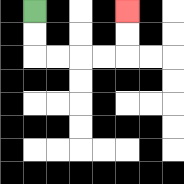{'start': '[1, 0]', 'end': '[5, 0]', 'path_directions': 'D,D,R,R,R,R,U,U', 'path_coordinates': '[[1, 0], [1, 1], [1, 2], [2, 2], [3, 2], [4, 2], [5, 2], [5, 1], [5, 0]]'}